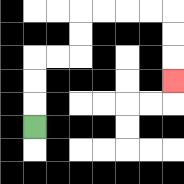{'start': '[1, 5]', 'end': '[7, 3]', 'path_directions': 'U,U,U,R,R,U,U,R,R,R,R,D,D,D', 'path_coordinates': '[[1, 5], [1, 4], [1, 3], [1, 2], [2, 2], [3, 2], [3, 1], [3, 0], [4, 0], [5, 0], [6, 0], [7, 0], [7, 1], [7, 2], [7, 3]]'}